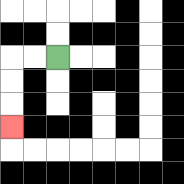{'start': '[2, 2]', 'end': '[0, 5]', 'path_directions': 'L,L,D,D,D', 'path_coordinates': '[[2, 2], [1, 2], [0, 2], [0, 3], [0, 4], [0, 5]]'}